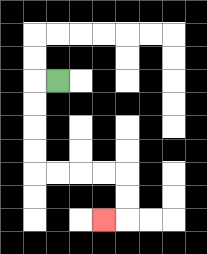{'start': '[2, 3]', 'end': '[4, 9]', 'path_directions': 'L,D,D,D,D,R,R,R,R,D,D,L', 'path_coordinates': '[[2, 3], [1, 3], [1, 4], [1, 5], [1, 6], [1, 7], [2, 7], [3, 7], [4, 7], [5, 7], [5, 8], [5, 9], [4, 9]]'}